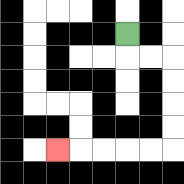{'start': '[5, 1]', 'end': '[2, 6]', 'path_directions': 'D,R,R,D,D,D,D,L,L,L,L,L', 'path_coordinates': '[[5, 1], [5, 2], [6, 2], [7, 2], [7, 3], [7, 4], [7, 5], [7, 6], [6, 6], [5, 6], [4, 6], [3, 6], [2, 6]]'}